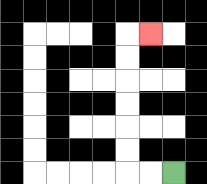{'start': '[7, 7]', 'end': '[6, 1]', 'path_directions': 'L,L,U,U,U,U,U,U,R', 'path_coordinates': '[[7, 7], [6, 7], [5, 7], [5, 6], [5, 5], [5, 4], [5, 3], [5, 2], [5, 1], [6, 1]]'}